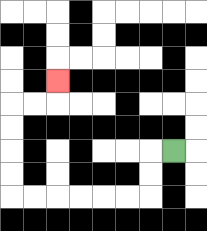{'start': '[7, 6]', 'end': '[2, 3]', 'path_directions': 'L,D,D,L,L,L,L,L,L,U,U,U,U,R,R,U', 'path_coordinates': '[[7, 6], [6, 6], [6, 7], [6, 8], [5, 8], [4, 8], [3, 8], [2, 8], [1, 8], [0, 8], [0, 7], [0, 6], [0, 5], [0, 4], [1, 4], [2, 4], [2, 3]]'}